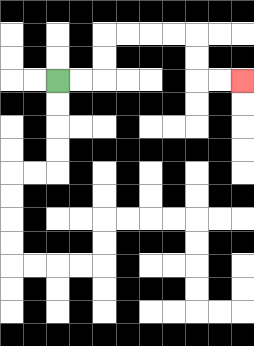{'start': '[2, 3]', 'end': '[10, 3]', 'path_directions': 'R,R,U,U,R,R,R,R,D,D,R,R', 'path_coordinates': '[[2, 3], [3, 3], [4, 3], [4, 2], [4, 1], [5, 1], [6, 1], [7, 1], [8, 1], [8, 2], [8, 3], [9, 3], [10, 3]]'}